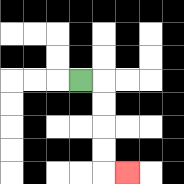{'start': '[3, 3]', 'end': '[5, 7]', 'path_directions': 'R,D,D,D,D,R', 'path_coordinates': '[[3, 3], [4, 3], [4, 4], [4, 5], [4, 6], [4, 7], [5, 7]]'}